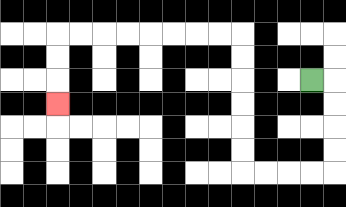{'start': '[13, 3]', 'end': '[2, 4]', 'path_directions': 'R,D,D,D,D,L,L,L,L,U,U,U,U,U,U,L,L,L,L,L,L,L,L,D,D,D', 'path_coordinates': '[[13, 3], [14, 3], [14, 4], [14, 5], [14, 6], [14, 7], [13, 7], [12, 7], [11, 7], [10, 7], [10, 6], [10, 5], [10, 4], [10, 3], [10, 2], [10, 1], [9, 1], [8, 1], [7, 1], [6, 1], [5, 1], [4, 1], [3, 1], [2, 1], [2, 2], [2, 3], [2, 4]]'}